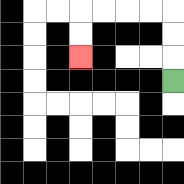{'start': '[7, 3]', 'end': '[3, 2]', 'path_directions': 'U,U,U,L,L,L,L,D,D', 'path_coordinates': '[[7, 3], [7, 2], [7, 1], [7, 0], [6, 0], [5, 0], [4, 0], [3, 0], [3, 1], [3, 2]]'}